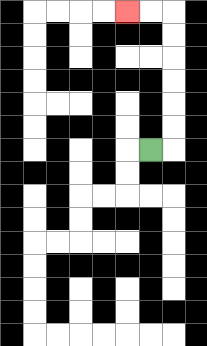{'start': '[6, 6]', 'end': '[5, 0]', 'path_directions': 'R,U,U,U,U,U,U,L,L', 'path_coordinates': '[[6, 6], [7, 6], [7, 5], [7, 4], [7, 3], [7, 2], [7, 1], [7, 0], [6, 0], [5, 0]]'}